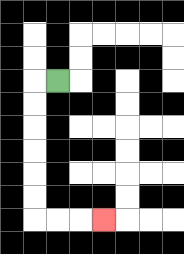{'start': '[2, 3]', 'end': '[4, 9]', 'path_directions': 'L,D,D,D,D,D,D,R,R,R', 'path_coordinates': '[[2, 3], [1, 3], [1, 4], [1, 5], [1, 6], [1, 7], [1, 8], [1, 9], [2, 9], [3, 9], [4, 9]]'}